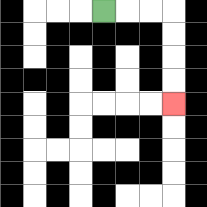{'start': '[4, 0]', 'end': '[7, 4]', 'path_directions': 'R,R,R,D,D,D,D', 'path_coordinates': '[[4, 0], [5, 0], [6, 0], [7, 0], [7, 1], [7, 2], [7, 3], [7, 4]]'}